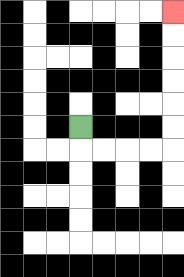{'start': '[3, 5]', 'end': '[7, 0]', 'path_directions': 'D,R,R,R,R,U,U,U,U,U,U', 'path_coordinates': '[[3, 5], [3, 6], [4, 6], [5, 6], [6, 6], [7, 6], [7, 5], [7, 4], [7, 3], [7, 2], [7, 1], [7, 0]]'}